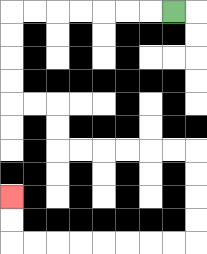{'start': '[7, 0]', 'end': '[0, 8]', 'path_directions': 'L,L,L,L,L,L,L,D,D,D,D,R,R,D,D,R,R,R,R,R,R,D,D,D,D,L,L,L,L,L,L,L,L,U,U', 'path_coordinates': '[[7, 0], [6, 0], [5, 0], [4, 0], [3, 0], [2, 0], [1, 0], [0, 0], [0, 1], [0, 2], [0, 3], [0, 4], [1, 4], [2, 4], [2, 5], [2, 6], [3, 6], [4, 6], [5, 6], [6, 6], [7, 6], [8, 6], [8, 7], [8, 8], [8, 9], [8, 10], [7, 10], [6, 10], [5, 10], [4, 10], [3, 10], [2, 10], [1, 10], [0, 10], [0, 9], [0, 8]]'}